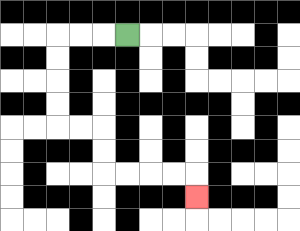{'start': '[5, 1]', 'end': '[8, 8]', 'path_directions': 'L,L,L,D,D,D,D,R,R,D,D,R,R,R,R,D', 'path_coordinates': '[[5, 1], [4, 1], [3, 1], [2, 1], [2, 2], [2, 3], [2, 4], [2, 5], [3, 5], [4, 5], [4, 6], [4, 7], [5, 7], [6, 7], [7, 7], [8, 7], [8, 8]]'}